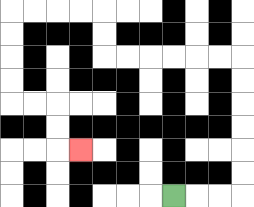{'start': '[7, 8]', 'end': '[3, 6]', 'path_directions': 'R,R,R,U,U,U,U,U,U,L,L,L,L,L,L,U,U,L,L,L,L,D,D,D,D,R,R,D,D,R', 'path_coordinates': '[[7, 8], [8, 8], [9, 8], [10, 8], [10, 7], [10, 6], [10, 5], [10, 4], [10, 3], [10, 2], [9, 2], [8, 2], [7, 2], [6, 2], [5, 2], [4, 2], [4, 1], [4, 0], [3, 0], [2, 0], [1, 0], [0, 0], [0, 1], [0, 2], [0, 3], [0, 4], [1, 4], [2, 4], [2, 5], [2, 6], [3, 6]]'}